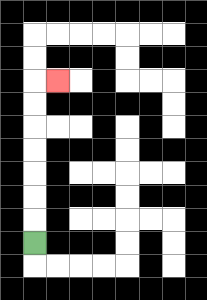{'start': '[1, 10]', 'end': '[2, 3]', 'path_directions': 'U,U,U,U,U,U,U,R', 'path_coordinates': '[[1, 10], [1, 9], [1, 8], [1, 7], [1, 6], [1, 5], [1, 4], [1, 3], [2, 3]]'}